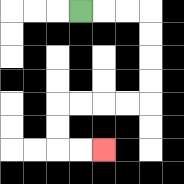{'start': '[3, 0]', 'end': '[4, 6]', 'path_directions': 'R,R,R,D,D,D,D,L,L,L,L,D,D,R,R', 'path_coordinates': '[[3, 0], [4, 0], [5, 0], [6, 0], [6, 1], [6, 2], [6, 3], [6, 4], [5, 4], [4, 4], [3, 4], [2, 4], [2, 5], [2, 6], [3, 6], [4, 6]]'}